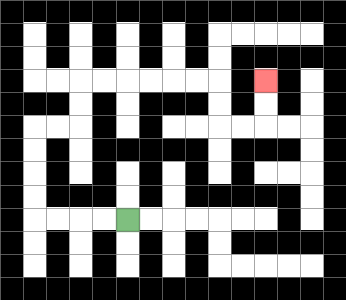{'start': '[5, 9]', 'end': '[11, 3]', 'path_directions': 'L,L,L,L,U,U,U,U,R,R,U,U,R,R,R,R,R,R,D,D,R,R,U,U', 'path_coordinates': '[[5, 9], [4, 9], [3, 9], [2, 9], [1, 9], [1, 8], [1, 7], [1, 6], [1, 5], [2, 5], [3, 5], [3, 4], [3, 3], [4, 3], [5, 3], [6, 3], [7, 3], [8, 3], [9, 3], [9, 4], [9, 5], [10, 5], [11, 5], [11, 4], [11, 3]]'}